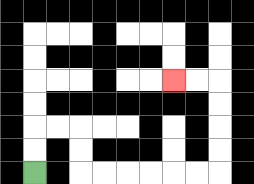{'start': '[1, 7]', 'end': '[7, 3]', 'path_directions': 'U,U,R,R,D,D,R,R,R,R,R,R,U,U,U,U,L,L', 'path_coordinates': '[[1, 7], [1, 6], [1, 5], [2, 5], [3, 5], [3, 6], [3, 7], [4, 7], [5, 7], [6, 7], [7, 7], [8, 7], [9, 7], [9, 6], [9, 5], [9, 4], [9, 3], [8, 3], [7, 3]]'}